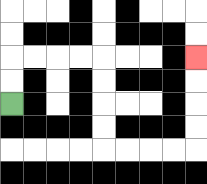{'start': '[0, 4]', 'end': '[8, 2]', 'path_directions': 'U,U,R,R,R,R,D,D,D,D,R,R,R,R,U,U,U,U', 'path_coordinates': '[[0, 4], [0, 3], [0, 2], [1, 2], [2, 2], [3, 2], [4, 2], [4, 3], [4, 4], [4, 5], [4, 6], [5, 6], [6, 6], [7, 6], [8, 6], [8, 5], [8, 4], [8, 3], [8, 2]]'}